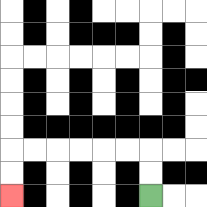{'start': '[6, 8]', 'end': '[0, 8]', 'path_directions': 'U,U,L,L,L,L,L,L,D,D', 'path_coordinates': '[[6, 8], [6, 7], [6, 6], [5, 6], [4, 6], [3, 6], [2, 6], [1, 6], [0, 6], [0, 7], [0, 8]]'}